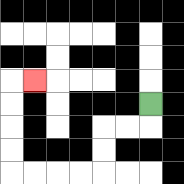{'start': '[6, 4]', 'end': '[1, 3]', 'path_directions': 'D,L,L,D,D,L,L,L,L,U,U,U,U,R', 'path_coordinates': '[[6, 4], [6, 5], [5, 5], [4, 5], [4, 6], [4, 7], [3, 7], [2, 7], [1, 7], [0, 7], [0, 6], [0, 5], [0, 4], [0, 3], [1, 3]]'}